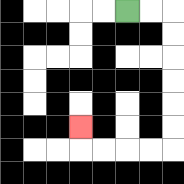{'start': '[5, 0]', 'end': '[3, 5]', 'path_directions': 'R,R,D,D,D,D,D,D,L,L,L,L,U', 'path_coordinates': '[[5, 0], [6, 0], [7, 0], [7, 1], [7, 2], [7, 3], [7, 4], [7, 5], [7, 6], [6, 6], [5, 6], [4, 6], [3, 6], [3, 5]]'}